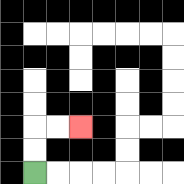{'start': '[1, 7]', 'end': '[3, 5]', 'path_directions': 'U,U,R,R', 'path_coordinates': '[[1, 7], [1, 6], [1, 5], [2, 5], [3, 5]]'}